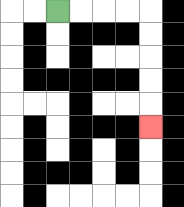{'start': '[2, 0]', 'end': '[6, 5]', 'path_directions': 'R,R,R,R,D,D,D,D,D', 'path_coordinates': '[[2, 0], [3, 0], [4, 0], [5, 0], [6, 0], [6, 1], [6, 2], [6, 3], [6, 4], [6, 5]]'}